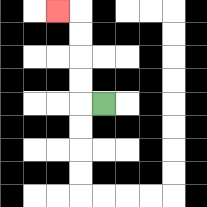{'start': '[4, 4]', 'end': '[2, 0]', 'path_directions': 'L,U,U,U,U,L', 'path_coordinates': '[[4, 4], [3, 4], [3, 3], [3, 2], [3, 1], [3, 0], [2, 0]]'}